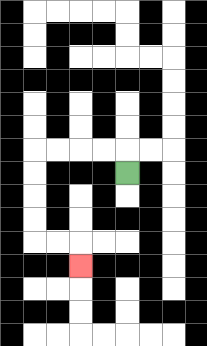{'start': '[5, 7]', 'end': '[3, 11]', 'path_directions': 'U,L,L,L,L,D,D,D,D,R,R,D', 'path_coordinates': '[[5, 7], [5, 6], [4, 6], [3, 6], [2, 6], [1, 6], [1, 7], [1, 8], [1, 9], [1, 10], [2, 10], [3, 10], [3, 11]]'}